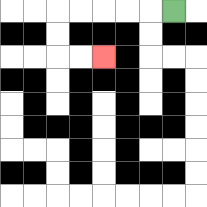{'start': '[7, 0]', 'end': '[4, 2]', 'path_directions': 'L,L,L,L,L,D,D,R,R', 'path_coordinates': '[[7, 0], [6, 0], [5, 0], [4, 0], [3, 0], [2, 0], [2, 1], [2, 2], [3, 2], [4, 2]]'}